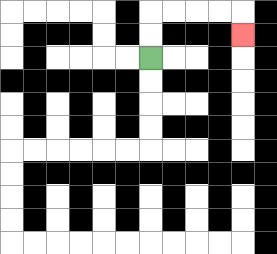{'start': '[6, 2]', 'end': '[10, 1]', 'path_directions': 'U,U,R,R,R,R,D', 'path_coordinates': '[[6, 2], [6, 1], [6, 0], [7, 0], [8, 0], [9, 0], [10, 0], [10, 1]]'}